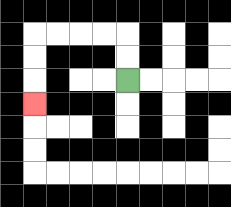{'start': '[5, 3]', 'end': '[1, 4]', 'path_directions': 'U,U,L,L,L,L,D,D,D', 'path_coordinates': '[[5, 3], [5, 2], [5, 1], [4, 1], [3, 1], [2, 1], [1, 1], [1, 2], [1, 3], [1, 4]]'}